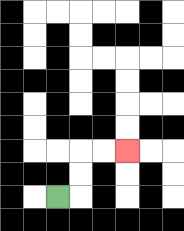{'start': '[2, 8]', 'end': '[5, 6]', 'path_directions': 'R,U,U,R,R', 'path_coordinates': '[[2, 8], [3, 8], [3, 7], [3, 6], [4, 6], [5, 6]]'}